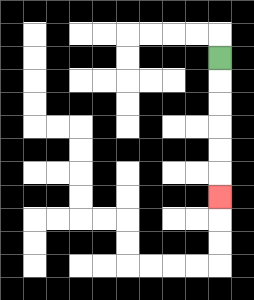{'start': '[9, 2]', 'end': '[9, 8]', 'path_directions': 'D,D,D,D,D,D', 'path_coordinates': '[[9, 2], [9, 3], [9, 4], [9, 5], [9, 6], [9, 7], [9, 8]]'}